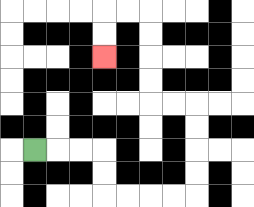{'start': '[1, 6]', 'end': '[4, 2]', 'path_directions': 'R,R,R,D,D,R,R,R,R,U,U,U,U,L,L,U,U,U,U,L,L,D,D', 'path_coordinates': '[[1, 6], [2, 6], [3, 6], [4, 6], [4, 7], [4, 8], [5, 8], [6, 8], [7, 8], [8, 8], [8, 7], [8, 6], [8, 5], [8, 4], [7, 4], [6, 4], [6, 3], [6, 2], [6, 1], [6, 0], [5, 0], [4, 0], [4, 1], [4, 2]]'}